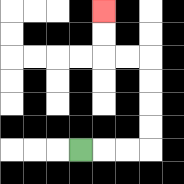{'start': '[3, 6]', 'end': '[4, 0]', 'path_directions': 'R,R,R,U,U,U,U,L,L,U,U', 'path_coordinates': '[[3, 6], [4, 6], [5, 6], [6, 6], [6, 5], [6, 4], [6, 3], [6, 2], [5, 2], [4, 2], [4, 1], [4, 0]]'}